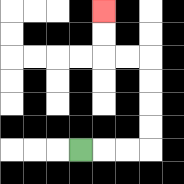{'start': '[3, 6]', 'end': '[4, 0]', 'path_directions': 'R,R,R,U,U,U,U,L,L,U,U', 'path_coordinates': '[[3, 6], [4, 6], [5, 6], [6, 6], [6, 5], [6, 4], [6, 3], [6, 2], [5, 2], [4, 2], [4, 1], [4, 0]]'}